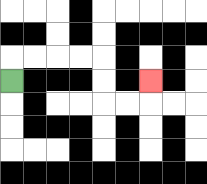{'start': '[0, 3]', 'end': '[6, 3]', 'path_directions': 'U,R,R,R,R,D,D,R,R,U', 'path_coordinates': '[[0, 3], [0, 2], [1, 2], [2, 2], [3, 2], [4, 2], [4, 3], [4, 4], [5, 4], [6, 4], [6, 3]]'}